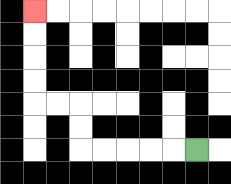{'start': '[8, 6]', 'end': '[1, 0]', 'path_directions': 'L,L,L,L,L,U,U,L,L,U,U,U,U', 'path_coordinates': '[[8, 6], [7, 6], [6, 6], [5, 6], [4, 6], [3, 6], [3, 5], [3, 4], [2, 4], [1, 4], [1, 3], [1, 2], [1, 1], [1, 0]]'}